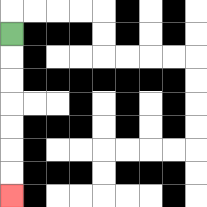{'start': '[0, 1]', 'end': '[0, 8]', 'path_directions': 'D,D,D,D,D,D,D', 'path_coordinates': '[[0, 1], [0, 2], [0, 3], [0, 4], [0, 5], [0, 6], [0, 7], [0, 8]]'}